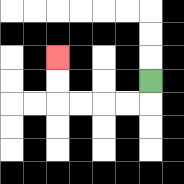{'start': '[6, 3]', 'end': '[2, 2]', 'path_directions': 'D,L,L,L,L,U,U', 'path_coordinates': '[[6, 3], [6, 4], [5, 4], [4, 4], [3, 4], [2, 4], [2, 3], [2, 2]]'}